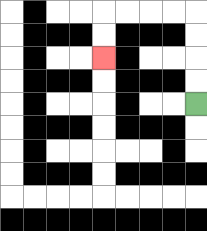{'start': '[8, 4]', 'end': '[4, 2]', 'path_directions': 'U,U,U,U,L,L,L,L,D,D', 'path_coordinates': '[[8, 4], [8, 3], [8, 2], [8, 1], [8, 0], [7, 0], [6, 0], [5, 0], [4, 0], [4, 1], [4, 2]]'}